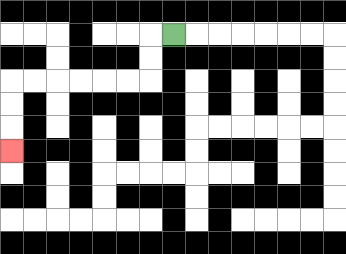{'start': '[7, 1]', 'end': '[0, 6]', 'path_directions': 'L,D,D,L,L,L,L,L,L,D,D,D', 'path_coordinates': '[[7, 1], [6, 1], [6, 2], [6, 3], [5, 3], [4, 3], [3, 3], [2, 3], [1, 3], [0, 3], [0, 4], [0, 5], [0, 6]]'}